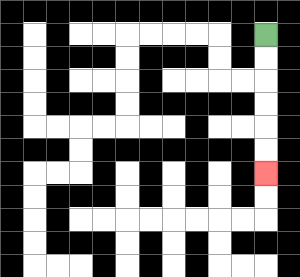{'start': '[11, 1]', 'end': '[11, 7]', 'path_directions': 'D,D,D,D,D,D', 'path_coordinates': '[[11, 1], [11, 2], [11, 3], [11, 4], [11, 5], [11, 6], [11, 7]]'}